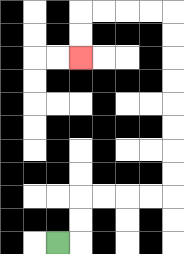{'start': '[2, 10]', 'end': '[3, 2]', 'path_directions': 'R,U,U,R,R,R,R,U,U,U,U,U,U,U,U,L,L,L,L,D,D', 'path_coordinates': '[[2, 10], [3, 10], [3, 9], [3, 8], [4, 8], [5, 8], [6, 8], [7, 8], [7, 7], [7, 6], [7, 5], [7, 4], [7, 3], [7, 2], [7, 1], [7, 0], [6, 0], [5, 0], [4, 0], [3, 0], [3, 1], [3, 2]]'}